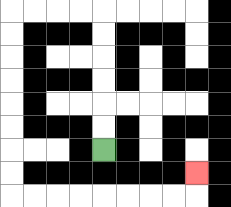{'start': '[4, 6]', 'end': '[8, 7]', 'path_directions': 'U,U,U,U,U,U,L,L,L,L,D,D,D,D,D,D,D,D,R,R,R,R,R,R,R,R,U', 'path_coordinates': '[[4, 6], [4, 5], [4, 4], [4, 3], [4, 2], [4, 1], [4, 0], [3, 0], [2, 0], [1, 0], [0, 0], [0, 1], [0, 2], [0, 3], [0, 4], [0, 5], [0, 6], [0, 7], [0, 8], [1, 8], [2, 8], [3, 8], [4, 8], [5, 8], [6, 8], [7, 8], [8, 8], [8, 7]]'}